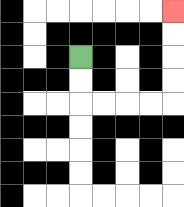{'start': '[3, 2]', 'end': '[7, 0]', 'path_directions': 'D,D,R,R,R,R,U,U,U,U', 'path_coordinates': '[[3, 2], [3, 3], [3, 4], [4, 4], [5, 4], [6, 4], [7, 4], [7, 3], [7, 2], [7, 1], [7, 0]]'}